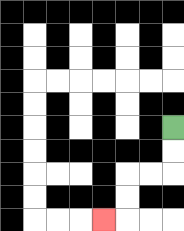{'start': '[7, 5]', 'end': '[4, 9]', 'path_directions': 'D,D,L,L,D,D,L', 'path_coordinates': '[[7, 5], [7, 6], [7, 7], [6, 7], [5, 7], [5, 8], [5, 9], [4, 9]]'}